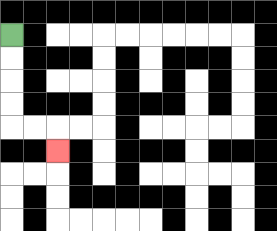{'start': '[0, 1]', 'end': '[2, 6]', 'path_directions': 'D,D,D,D,R,R,D', 'path_coordinates': '[[0, 1], [0, 2], [0, 3], [0, 4], [0, 5], [1, 5], [2, 5], [2, 6]]'}